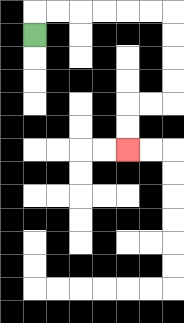{'start': '[1, 1]', 'end': '[5, 6]', 'path_directions': 'U,R,R,R,R,R,R,D,D,D,D,L,L,D,D', 'path_coordinates': '[[1, 1], [1, 0], [2, 0], [3, 0], [4, 0], [5, 0], [6, 0], [7, 0], [7, 1], [7, 2], [7, 3], [7, 4], [6, 4], [5, 4], [5, 5], [5, 6]]'}